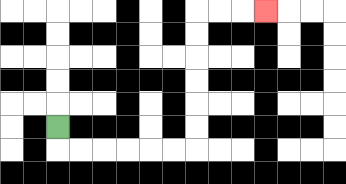{'start': '[2, 5]', 'end': '[11, 0]', 'path_directions': 'D,R,R,R,R,R,R,U,U,U,U,U,U,R,R,R', 'path_coordinates': '[[2, 5], [2, 6], [3, 6], [4, 6], [5, 6], [6, 6], [7, 6], [8, 6], [8, 5], [8, 4], [8, 3], [8, 2], [8, 1], [8, 0], [9, 0], [10, 0], [11, 0]]'}